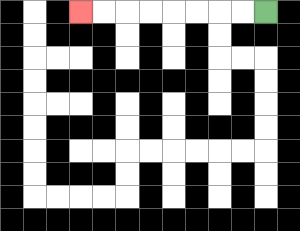{'start': '[11, 0]', 'end': '[3, 0]', 'path_directions': 'L,L,L,L,L,L,L,L', 'path_coordinates': '[[11, 0], [10, 0], [9, 0], [8, 0], [7, 0], [6, 0], [5, 0], [4, 0], [3, 0]]'}